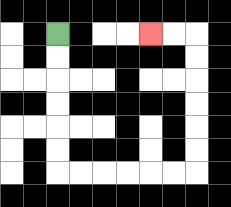{'start': '[2, 1]', 'end': '[6, 1]', 'path_directions': 'D,D,D,D,D,D,R,R,R,R,R,R,U,U,U,U,U,U,L,L', 'path_coordinates': '[[2, 1], [2, 2], [2, 3], [2, 4], [2, 5], [2, 6], [2, 7], [3, 7], [4, 7], [5, 7], [6, 7], [7, 7], [8, 7], [8, 6], [8, 5], [8, 4], [8, 3], [8, 2], [8, 1], [7, 1], [6, 1]]'}